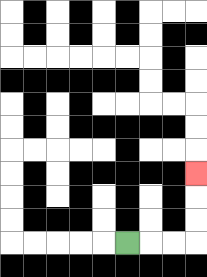{'start': '[5, 10]', 'end': '[8, 7]', 'path_directions': 'R,R,R,U,U,U', 'path_coordinates': '[[5, 10], [6, 10], [7, 10], [8, 10], [8, 9], [8, 8], [8, 7]]'}